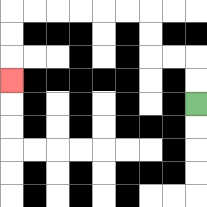{'start': '[8, 4]', 'end': '[0, 3]', 'path_directions': 'U,U,L,L,U,U,L,L,L,L,L,L,D,D,D', 'path_coordinates': '[[8, 4], [8, 3], [8, 2], [7, 2], [6, 2], [6, 1], [6, 0], [5, 0], [4, 0], [3, 0], [2, 0], [1, 0], [0, 0], [0, 1], [0, 2], [0, 3]]'}